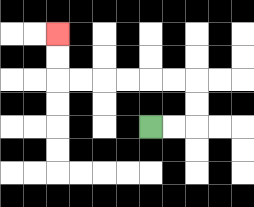{'start': '[6, 5]', 'end': '[2, 1]', 'path_directions': 'R,R,U,U,L,L,L,L,L,L,U,U', 'path_coordinates': '[[6, 5], [7, 5], [8, 5], [8, 4], [8, 3], [7, 3], [6, 3], [5, 3], [4, 3], [3, 3], [2, 3], [2, 2], [2, 1]]'}